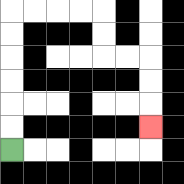{'start': '[0, 6]', 'end': '[6, 5]', 'path_directions': 'U,U,U,U,U,U,R,R,R,R,D,D,R,R,D,D,D', 'path_coordinates': '[[0, 6], [0, 5], [0, 4], [0, 3], [0, 2], [0, 1], [0, 0], [1, 0], [2, 0], [3, 0], [4, 0], [4, 1], [4, 2], [5, 2], [6, 2], [6, 3], [6, 4], [6, 5]]'}